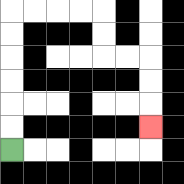{'start': '[0, 6]', 'end': '[6, 5]', 'path_directions': 'U,U,U,U,U,U,R,R,R,R,D,D,R,R,D,D,D', 'path_coordinates': '[[0, 6], [0, 5], [0, 4], [0, 3], [0, 2], [0, 1], [0, 0], [1, 0], [2, 0], [3, 0], [4, 0], [4, 1], [4, 2], [5, 2], [6, 2], [6, 3], [6, 4], [6, 5]]'}